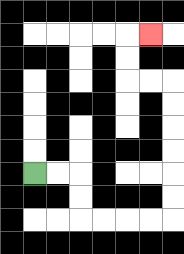{'start': '[1, 7]', 'end': '[6, 1]', 'path_directions': 'R,R,D,D,R,R,R,R,U,U,U,U,U,U,L,L,U,U,R', 'path_coordinates': '[[1, 7], [2, 7], [3, 7], [3, 8], [3, 9], [4, 9], [5, 9], [6, 9], [7, 9], [7, 8], [7, 7], [7, 6], [7, 5], [7, 4], [7, 3], [6, 3], [5, 3], [5, 2], [5, 1], [6, 1]]'}